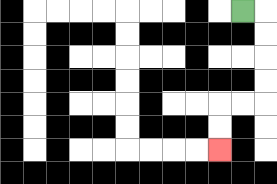{'start': '[10, 0]', 'end': '[9, 6]', 'path_directions': 'R,D,D,D,D,L,L,D,D', 'path_coordinates': '[[10, 0], [11, 0], [11, 1], [11, 2], [11, 3], [11, 4], [10, 4], [9, 4], [9, 5], [9, 6]]'}